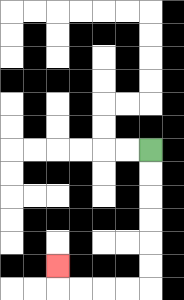{'start': '[6, 6]', 'end': '[2, 11]', 'path_directions': 'D,D,D,D,D,D,L,L,L,L,U', 'path_coordinates': '[[6, 6], [6, 7], [6, 8], [6, 9], [6, 10], [6, 11], [6, 12], [5, 12], [4, 12], [3, 12], [2, 12], [2, 11]]'}